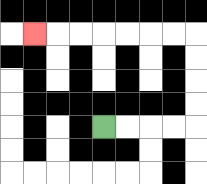{'start': '[4, 5]', 'end': '[1, 1]', 'path_directions': 'R,R,R,R,U,U,U,U,L,L,L,L,L,L,L', 'path_coordinates': '[[4, 5], [5, 5], [6, 5], [7, 5], [8, 5], [8, 4], [8, 3], [8, 2], [8, 1], [7, 1], [6, 1], [5, 1], [4, 1], [3, 1], [2, 1], [1, 1]]'}